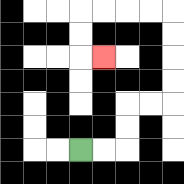{'start': '[3, 6]', 'end': '[4, 2]', 'path_directions': 'R,R,U,U,R,R,U,U,U,U,L,L,L,L,D,D,R', 'path_coordinates': '[[3, 6], [4, 6], [5, 6], [5, 5], [5, 4], [6, 4], [7, 4], [7, 3], [7, 2], [7, 1], [7, 0], [6, 0], [5, 0], [4, 0], [3, 0], [3, 1], [3, 2], [4, 2]]'}